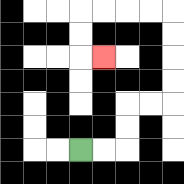{'start': '[3, 6]', 'end': '[4, 2]', 'path_directions': 'R,R,U,U,R,R,U,U,U,U,L,L,L,L,D,D,R', 'path_coordinates': '[[3, 6], [4, 6], [5, 6], [5, 5], [5, 4], [6, 4], [7, 4], [7, 3], [7, 2], [7, 1], [7, 0], [6, 0], [5, 0], [4, 0], [3, 0], [3, 1], [3, 2], [4, 2]]'}